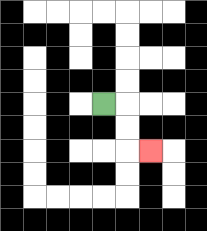{'start': '[4, 4]', 'end': '[6, 6]', 'path_directions': 'R,D,D,R', 'path_coordinates': '[[4, 4], [5, 4], [5, 5], [5, 6], [6, 6]]'}